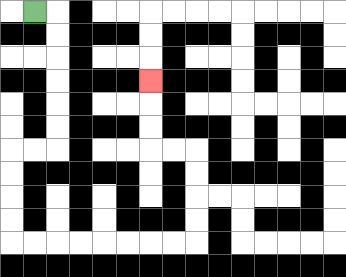{'start': '[1, 0]', 'end': '[6, 3]', 'path_directions': 'R,D,D,D,D,D,D,L,L,D,D,D,D,R,R,R,R,R,R,R,R,U,U,U,U,L,L,U,U,U', 'path_coordinates': '[[1, 0], [2, 0], [2, 1], [2, 2], [2, 3], [2, 4], [2, 5], [2, 6], [1, 6], [0, 6], [0, 7], [0, 8], [0, 9], [0, 10], [1, 10], [2, 10], [3, 10], [4, 10], [5, 10], [6, 10], [7, 10], [8, 10], [8, 9], [8, 8], [8, 7], [8, 6], [7, 6], [6, 6], [6, 5], [6, 4], [6, 3]]'}